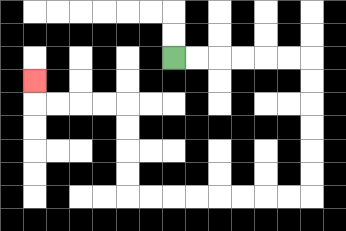{'start': '[7, 2]', 'end': '[1, 3]', 'path_directions': 'R,R,R,R,R,R,D,D,D,D,D,D,L,L,L,L,L,L,L,L,U,U,U,U,L,L,L,L,U', 'path_coordinates': '[[7, 2], [8, 2], [9, 2], [10, 2], [11, 2], [12, 2], [13, 2], [13, 3], [13, 4], [13, 5], [13, 6], [13, 7], [13, 8], [12, 8], [11, 8], [10, 8], [9, 8], [8, 8], [7, 8], [6, 8], [5, 8], [5, 7], [5, 6], [5, 5], [5, 4], [4, 4], [3, 4], [2, 4], [1, 4], [1, 3]]'}